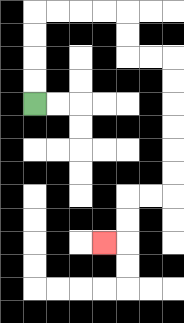{'start': '[1, 4]', 'end': '[4, 10]', 'path_directions': 'U,U,U,U,R,R,R,R,D,D,R,R,D,D,D,D,D,D,L,L,D,D,L', 'path_coordinates': '[[1, 4], [1, 3], [1, 2], [1, 1], [1, 0], [2, 0], [3, 0], [4, 0], [5, 0], [5, 1], [5, 2], [6, 2], [7, 2], [7, 3], [7, 4], [7, 5], [7, 6], [7, 7], [7, 8], [6, 8], [5, 8], [5, 9], [5, 10], [4, 10]]'}